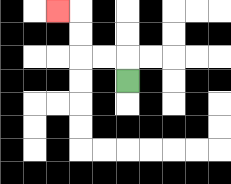{'start': '[5, 3]', 'end': '[2, 0]', 'path_directions': 'U,L,L,U,U,L', 'path_coordinates': '[[5, 3], [5, 2], [4, 2], [3, 2], [3, 1], [3, 0], [2, 0]]'}